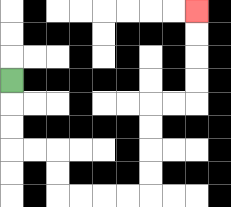{'start': '[0, 3]', 'end': '[8, 0]', 'path_directions': 'D,D,D,R,R,D,D,R,R,R,R,U,U,U,U,R,R,U,U,U,U', 'path_coordinates': '[[0, 3], [0, 4], [0, 5], [0, 6], [1, 6], [2, 6], [2, 7], [2, 8], [3, 8], [4, 8], [5, 8], [6, 8], [6, 7], [6, 6], [6, 5], [6, 4], [7, 4], [8, 4], [8, 3], [8, 2], [8, 1], [8, 0]]'}